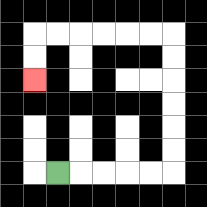{'start': '[2, 7]', 'end': '[1, 3]', 'path_directions': 'R,R,R,R,R,U,U,U,U,U,U,L,L,L,L,L,L,D,D', 'path_coordinates': '[[2, 7], [3, 7], [4, 7], [5, 7], [6, 7], [7, 7], [7, 6], [7, 5], [7, 4], [7, 3], [7, 2], [7, 1], [6, 1], [5, 1], [4, 1], [3, 1], [2, 1], [1, 1], [1, 2], [1, 3]]'}